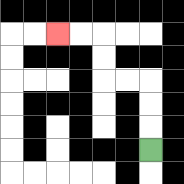{'start': '[6, 6]', 'end': '[2, 1]', 'path_directions': 'U,U,U,L,L,U,U,L,L', 'path_coordinates': '[[6, 6], [6, 5], [6, 4], [6, 3], [5, 3], [4, 3], [4, 2], [4, 1], [3, 1], [2, 1]]'}